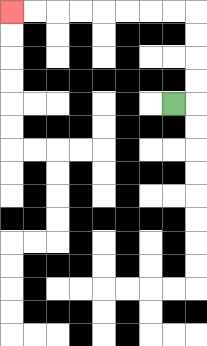{'start': '[7, 4]', 'end': '[0, 0]', 'path_directions': 'R,U,U,U,U,L,L,L,L,L,L,L,L', 'path_coordinates': '[[7, 4], [8, 4], [8, 3], [8, 2], [8, 1], [8, 0], [7, 0], [6, 0], [5, 0], [4, 0], [3, 0], [2, 0], [1, 0], [0, 0]]'}